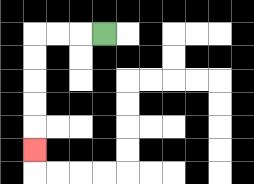{'start': '[4, 1]', 'end': '[1, 6]', 'path_directions': 'L,L,L,D,D,D,D,D', 'path_coordinates': '[[4, 1], [3, 1], [2, 1], [1, 1], [1, 2], [1, 3], [1, 4], [1, 5], [1, 6]]'}